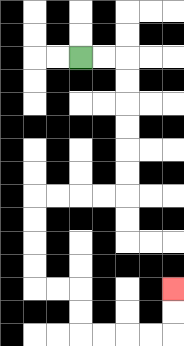{'start': '[3, 2]', 'end': '[7, 12]', 'path_directions': 'R,R,D,D,D,D,D,D,L,L,L,L,D,D,D,D,R,R,D,D,R,R,R,R,U,U', 'path_coordinates': '[[3, 2], [4, 2], [5, 2], [5, 3], [5, 4], [5, 5], [5, 6], [5, 7], [5, 8], [4, 8], [3, 8], [2, 8], [1, 8], [1, 9], [1, 10], [1, 11], [1, 12], [2, 12], [3, 12], [3, 13], [3, 14], [4, 14], [5, 14], [6, 14], [7, 14], [7, 13], [7, 12]]'}